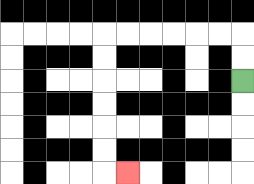{'start': '[10, 3]', 'end': '[5, 7]', 'path_directions': 'U,U,L,L,L,L,L,L,D,D,D,D,D,D,R', 'path_coordinates': '[[10, 3], [10, 2], [10, 1], [9, 1], [8, 1], [7, 1], [6, 1], [5, 1], [4, 1], [4, 2], [4, 3], [4, 4], [4, 5], [4, 6], [4, 7], [5, 7]]'}